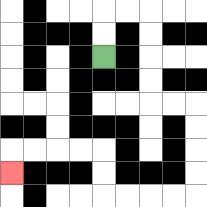{'start': '[4, 2]', 'end': '[0, 7]', 'path_directions': 'U,U,R,R,D,D,D,D,R,R,D,D,D,D,L,L,L,L,U,U,L,L,L,L,D', 'path_coordinates': '[[4, 2], [4, 1], [4, 0], [5, 0], [6, 0], [6, 1], [6, 2], [6, 3], [6, 4], [7, 4], [8, 4], [8, 5], [8, 6], [8, 7], [8, 8], [7, 8], [6, 8], [5, 8], [4, 8], [4, 7], [4, 6], [3, 6], [2, 6], [1, 6], [0, 6], [0, 7]]'}